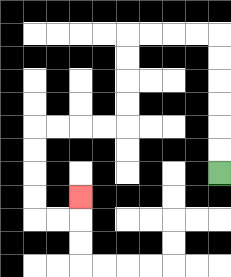{'start': '[9, 7]', 'end': '[3, 8]', 'path_directions': 'U,U,U,U,U,U,L,L,L,L,D,D,D,D,L,L,L,L,D,D,D,D,R,R,U', 'path_coordinates': '[[9, 7], [9, 6], [9, 5], [9, 4], [9, 3], [9, 2], [9, 1], [8, 1], [7, 1], [6, 1], [5, 1], [5, 2], [5, 3], [5, 4], [5, 5], [4, 5], [3, 5], [2, 5], [1, 5], [1, 6], [1, 7], [1, 8], [1, 9], [2, 9], [3, 9], [3, 8]]'}